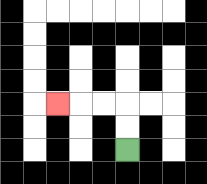{'start': '[5, 6]', 'end': '[2, 4]', 'path_directions': 'U,U,L,L,L', 'path_coordinates': '[[5, 6], [5, 5], [5, 4], [4, 4], [3, 4], [2, 4]]'}